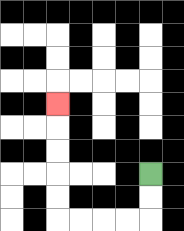{'start': '[6, 7]', 'end': '[2, 4]', 'path_directions': 'D,D,L,L,L,L,U,U,U,U,U', 'path_coordinates': '[[6, 7], [6, 8], [6, 9], [5, 9], [4, 9], [3, 9], [2, 9], [2, 8], [2, 7], [2, 6], [2, 5], [2, 4]]'}